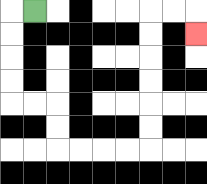{'start': '[1, 0]', 'end': '[8, 1]', 'path_directions': 'L,D,D,D,D,R,R,D,D,R,R,R,R,U,U,U,U,U,U,R,R,D', 'path_coordinates': '[[1, 0], [0, 0], [0, 1], [0, 2], [0, 3], [0, 4], [1, 4], [2, 4], [2, 5], [2, 6], [3, 6], [4, 6], [5, 6], [6, 6], [6, 5], [6, 4], [6, 3], [6, 2], [6, 1], [6, 0], [7, 0], [8, 0], [8, 1]]'}